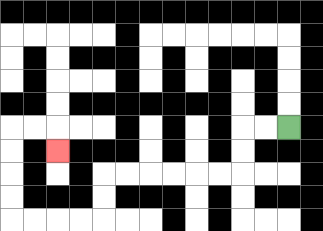{'start': '[12, 5]', 'end': '[2, 6]', 'path_directions': 'L,L,D,D,L,L,L,L,L,L,D,D,L,L,L,L,U,U,U,U,R,R,D', 'path_coordinates': '[[12, 5], [11, 5], [10, 5], [10, 6], [10, 7], [9, 7], [8, 7], [7, 7], [6, 7], [5, 7], [4, 7], [4, 8], [4, 9], [3, 9], [2, 9], [1, 9], [0, 9], [0, 8], [0, 7], [0, 6], [0, 5], [1, 5], [2, 5], [2, 6]]'}